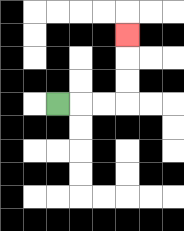{'start': '[2, 4]', 'end': '[5, 1]', 'path_directions': 'R,R,R,U,U,U', 'path_coordinates': '[[2, 4], [3, 4], [4, 4], [5, 4], [5, 3], [5, 2], [5, 1]]'}